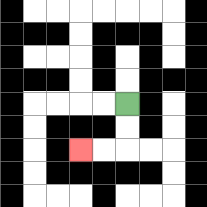{'start': '[5, 4]', 'end': '[3, 6]', 'path_directions': 'D,D,L,L', 'path_coordinates': '[[5, 4], [5, 5], [5, 6], [4, 6], [3, 6]]'}